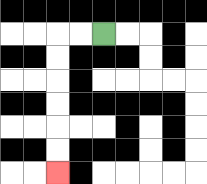{'start': '[4, 1]', 'end': '[2, 7]', 'path_directions': 'L,L,D,D,D,D,D,D', 'path_coordinates': '[[4, 1], [3, 1], [2, 1], [2, 2], [2, 3], [2, 4], [2, 5], [2, 6], [2, 7]]'}